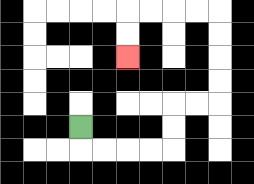{'start': '[3, 5]', 'end': '[5, 2]', 'path_directions': 'D,R,R,R,R,U,U,R,R,U,U,U,U,L,L,L,L,D,D', 'path_coordinates': '[[3, 5], [3, 6], [4, 6], [5, 6], [6, 6], [7, 6], [7, 5], [7, 4], [8, 4], [9, 4], [9, 3], [9, 2], [9, 1], [9, 0], [8, 0], [7, 0], [6, 0], [5, 0], [5, 1], [5, 2]]'}